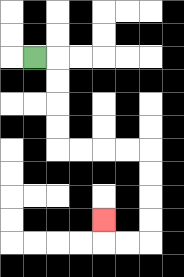{'start': '[1, 2]', 'end': '[4, 9]', 'path_directions': 'R,D,D,D,D,R,R,R,R,D,D,D,D,L,L,U', 'path_coordinates': '[[1, 2], [2, 2], [2, 3], [2, 4], [2, 5], [2, 6], [3, 6], [4, 6], [5, 6], [6, 6], [6, 7], [6, 8], [6, 9], [6, 10], [5, 10], [4, 10], [4, 9]]'}